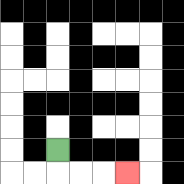{'start': '[2, 6]', 'end': '[5, 7]', 'path_directions': 'D,R,R,R', 'path_coordinates': '[[2, 6], [2, 7], [3, 7], [4, 7], [5, 7]]'}